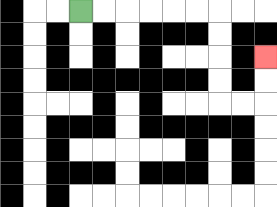{'start': '[3, 0]', 'end': '[11, 2]', 'path_directions': 'R,R,R,R,R,R,D,D,D,D,R,R,U,U', 'path_coordinates': '[[3, 0], [4, 0], [5, 0], [6, 0], [7, 0], [8, 0], [9, 0], [9, 1], [9, 2], [9, 3], [9, 4], [10, 4], [11, 4], [11, 3], [11, 2]]'}